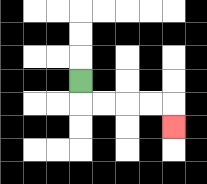{'start': '[3, 3]', 'end': '[7, 5]', 'path_directions': 'D,R,R,R,R,D', 'path_coordinates': '[[3, 3], [3, 4], [4, 4], [5, 4], [6, 4], [7, 4], [7, 5]]'}